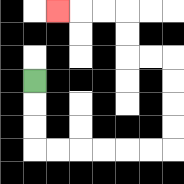{'start': '[1, 3]', 'end': '[2, 0]', 'path_directions': 'D,D,D,R,R,R,R,R,R,U,U,U,U,L,L,U,U,L,L,L', 'path_coordinates': '[[1, 3], [1, 4], [1, 5], [1, 6], [2, 6], [3, 6], [4, 6], [5, 6], [6, 6], [7, 6], [7, 5], [7, 4], [7, 3], [7, 2], [6, 2], [5, 2], [5, 1], [5, 0], [4, 0], [3, 0], [2, 0]]'}